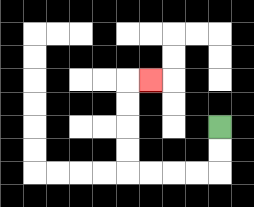{'start': '[9, 5]', 'end': '[6, 3]', 'path_directions': 'D,D,L,L,L,L,U,U,U,U,R', 'path_coordinates': '[[9, 5], [9, 6], [9, 7], [8, 7], [7, 7], [6, 7], [5, 7], [5, 6], [5, 5], [5, 4], [5, 3], [6, 3]]'}